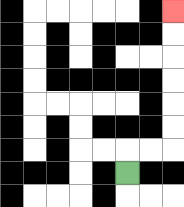{'start': '[5, 7]', 'end': '[7, 0]', 'path_directions': 'U,R,R,U,U,U,U,U,U', 'path_coordinates': '[[5, 7], [5, 6], [6, 6], [7, 6], [7, 5], [7, 4], [7, 3], [7, 2], [7, 1], [7, 0]]'}